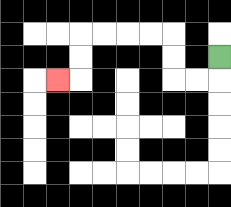{'start': '[9, 2]', 'end': '[2, 3]', 'path_directions': 'D,L,L,U,U,L,L,L,L,D,D,L', 'path_coordinates': '[[9, 2], [9, 3], [8, 3], [7, 3], [7, 2], [7, 1], [6, 1], [5, 1], [4, 1], [3, 1], [3, 2], [3, 3], [2, 3]]'}